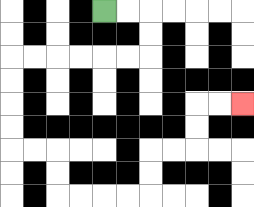{'start': '[4, 0]', 'end': '[10, 4]', 'path_directions': 'R,R,D,D,L,L,L,L,L,L,D,D,D,D,R,R,D,D,R,R,R,R,U,U,R,R,U,U,R,R', 'path_coordinates': '[[4, 0], [5, 0], [6, 0], [6, 1], [6, 2], [5, 2], [4, 2], [3, 2], [2, 2], [1, 2], [0, 2], [0, 3], [0, 4], [0, 5], [0, 6], [1, 6], [2, 6], [2, 7], [2, 8], [3, 8], [4, 8], [5, 8], [6, 8], [6, 7], [6, 6], [7, 6], [8, 6], [8, 5], [8, 4], [9, 4], [10, 4]]'}